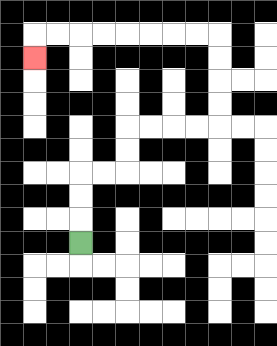{'start': '[3, 10]', 'end': '[1, 2]', 'path_directions': 'U,U,U,R,R,U,U,R,R,R,R,U,U,U,U,L,L,L,L,L,L,L,L,D', 'path_coordinates': '[[3, 10], [3, 9], [3, 8], [3, 7], [4, 7], [5, 7], [5, 6], [5, 5], [6, 5], [7, 5], [8, 5], [9, 5], [9, 4], [9, 3], [9, 2], [9, 1], [8, 1], [7, 1], [6, 1], [5, 1], [4, 1], [3, 1], [2, 1], [1, 1], [1, 2]]'}